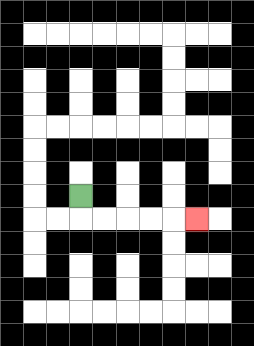{'start': '[3, 8]', 'end': '[8, 9]', 'path_directions': 'D,R,R,R,R,R', 'path_coordinates': '[[3, 8], [3, 9], [4, 9], [5, 9], [6, 9], [7, 9], [8, 9]]'}